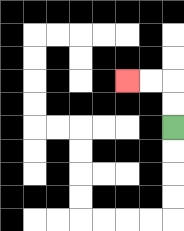{'start': '[7, 5]', 'end': '[5, 3]', 'path_directions': 'U,U,L,L', 'path_coordinates': '[[7, 5], [7, 4], [7, 3], [6, 3], [5, 3]]'}